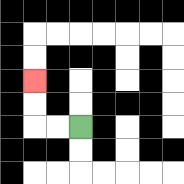{'start': '[3, 5]', 'end': '[1, 3]', 'path_directions': 'L,L,U,U', 'path_coordinates': '[[3, 5], [2, 5], [1, 5], [1, 4], [1, 3]]'}